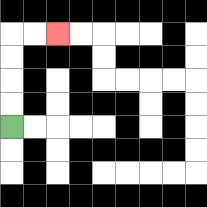{'start': '[0, 5]', 'end': '[2, 1]', 'path_directions': 'U,U,U,U,R,R', 'path_coordinates': '[[0, 5], [0, 4], [0, 3], [0, 2], [0, 1], [1, 1], [2, 1]]'}